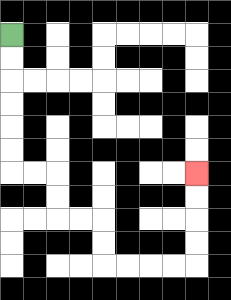{'start': '[0, 1]', 'end': '[8, 7]', 'path_directions': 'D,D,D,D,D,D,R,R,D,D,R,R,D,D,R,R,R,R,U,U,U,U', 'path_coordinates': '[[0, 1], [0, 2], [0, 3], [0, 4], [0, 5], [0, 6], [0, 7], [1, 7], [2, 7], [2, 8], [2, 9], [3, 9], [4, 9], [4, 10], [4, 11], [5, 11], [6, 11], [7, 11], [8, 11], [8, 10], [8, 9], [8, 8], [8, 7]]'}